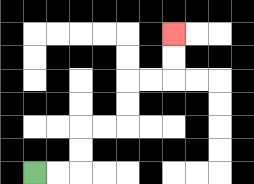{'start': '[1, 7]', 'end': '[7, 1]', 'path_directions': 'R,R,U,U,R,R,U,U,R,R,U,U', 'path_coordinates': '[[1, 7], [2, 7], [3, 7], [3, 6], [3, 5], [4, 5], [5, 5], [5, 4], [5, 3], [6, 3], [7, 3], [7, 2], [7, 1]]'}